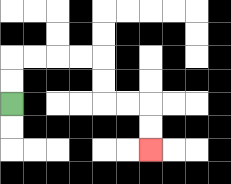{'start': '[0, 4]', 'end': '[6, 6]', 'path_directions': 'U,U,R,R,R,R,D,D,R,R,D,D', 'path_coordinates': '[[0, 4], [0, 3], [0, 2], [1, 2], [2, 2], [3, 2], [4, 2], [4, 3], [4, 4], [5, 4], [6, 4], [6, 5], [6, 6]]'}